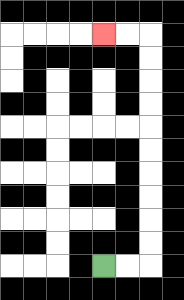{'start': '[4, 11]', 'end': '[4, 1]', 'path_directions': 'R,R,U,U,U,U,U,U,U,U,U,U,L,L', 'path_coordinates': '[[4, 11], [5, 11], [6, 11], [6, 10], [6, 9], [6, 8], [6, 7], [6, 6], [6, 5], [6, 4], [6, 3], [6, 2], [6, 1], [5, 1], [4, 1]]'}